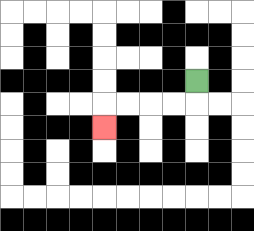{'start': '[8, 3]', 'end': '[4, 5]', 'path_directions': 'D,L,L,L,L,D', 'path_coordinates': '[[8, 3], [8, 4], [7, 4], [6, 4], [5, 4], [4, 4], [4, 5]]'}